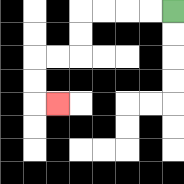{'start': '[7, 0]', 'end': '[2, 4]', 'path_directions': 'L,L,L,L,D,D,L,L,D,D,R', 'path_coordinates': '[[7, 0], [6, 0], [5, 0], [4, 0], [3, 0], [3, 1], [3, 2], [2, 2], [1, 2], [1, 3], [1, 4], [2, 4]]'}